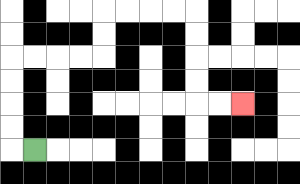{'start': '[1, 6]', 'end': '[10, 4]', 'path_directions': 'L,U,U,U,U,R,R,R,R,U,U,R,R,R,R,D,D,D,D,R,R', 'path_coordinates': '[[1, 6], [0, 6], [0, 5], [0, 4], [0, 3], [0, 2], [1, 2], [2, 2], [3, 2], [4, 2], [4, 1], [4, 0], [5, 0], [6, 0], [7, 0], [8, 0], [8, 1], [8, 2], [8, 3], [8, 4], [9, 4], [10, 4]]'}